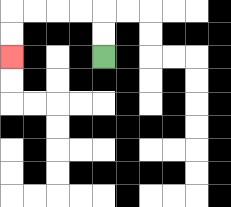{'start': '[4, 2]', 'end': '[0, 2]', 'path_directions': 'U,U,L,L,L,L,D,D', 'path_coordinates': '[[4, 2], [4, 1], [4, 0], [3, 0], [2, 0], [1, 0], [0, 0], [0, 1], [0, 2]]'}